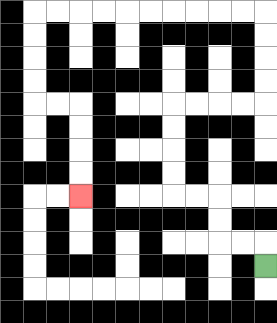{'start': '[11, 11]', 'end': '[3, 8]', 'path_directions': 'U,L,L,U,U,L,L,U,U,U,U,R,R,R,R,U,U,U,U,L,L,L,L,L,L,L,L,L,L,D,D,D,D,R,R,D,D,D,D', 'path_coordinates': '[[11, 11], [11, 10], [10, 10], [9, 10], [9, 9], [9, 8], [8, 8], [7, 8], [7, 7], [7, 6], [7, 5], [7, 4], [8, 4], [9, 4], [10, 4], [11, 4], [11, 3], [11, 2], [11, 1], [11, 0], [10, 0], [9, 0], [8, 0], [7, 0], [6, 0], [5, 0], [4, 0], [3, 0], [2, 0], [1, 0], [1, 1], [1, 2], [1, 3], [1, 4], [2, 4], [3, 4], [3, 5], [3, 6], [3, 7], [3, 8]]'}